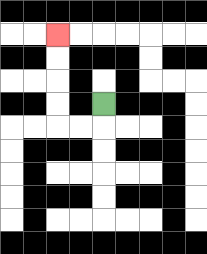{'start': '[4, 4]', 'end': '[2, 1]', 'path_directions': 'D,L,L,U,U,U,U', 'path_coordinates': '[[4, 4], [4, 5], [3, 5], [2, 5], [2, 4], [2, 3], [2, 2], [2, 1]]'}